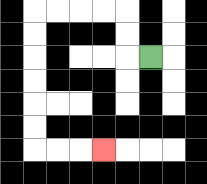{'start': '[6, 2]', 'end': '[4, 6]', 'path_directions': 'L,U,U,L,L,L,L,D,D,D,D,D,D,R,R,R', 'path_coordinates': '[[6, 2], [5, 2], [5, 1], [5, 0], [4, 0], [3, 0], [2, 0], [1, 0], [1, 1], [1, 2], [1, 3], [1, 4], [1, 5], [1, 6], [2, 6], [3, 6], [4, 6]]'}